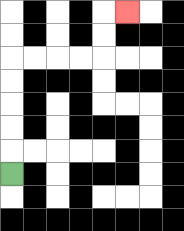{'start': '[0, 7]', 'end': '[5, 0]', 'path_directions': 'U,U,U,U,U,R,R,R,R,U,U,R', 'path_coordinates': '[[0, 7], [0, 6], [0, 5], [0, 4], [0, 3], [0, 2], [1, 2], [2, 2], [3, 2], [4, 2], [4, 1], [4, 0], [5, 0]]'}